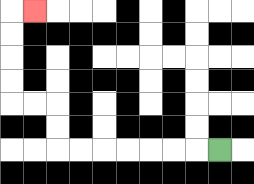{'start': '[9, 6]', 'end': '[1, 0]', 'path_directions': 'L,L,L,L,L,L,L,U,U,L,L,U,U,U,U,R', 'path_coordinates': '[[9, 6], [8, 6], [7, 6], [6, 6], [5, 6], [4, 6], [3, 6], [2, 6], [2, 5], [2, 4], [1, 4], [0, 4], [0, 3], [0, 2], [0, 1], [0, 0], [1, 0]]'}